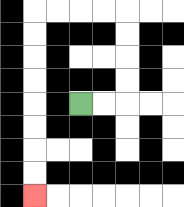{'start': '[3, 4]', 'end': '[1, 8]', 'path_directions': 'R,R,U,U,U,U,L,L,L,L,D,D,D,D,D,D,D,D', 'path_coordinates': '[[3, 4], [4, 4], [5, 4], [5, 3], [5, 2], [5, 1], [5, 0], [4, 0], [3, 0], [2, 0], [1, 0], [1, 1], [1, 2], [1, 3], [1, 4], [1, 5], [1, 6], [1, 7], [1, 8]]'}